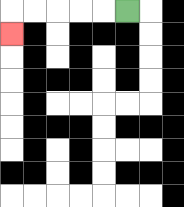{'start': '[5, 0]', 'end': '[0, 1]', 'path_directions': 'L,L,L,L,L,D', 'path_coordinates': '[[5, 0], [4, 0], [3, 0], [2, 0], [1, 0], [0, 0], [0, 1]]'}